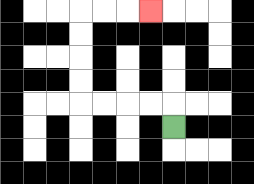{'start': '[7, 5]', 'end': '[6, 0]', 'path_directions': 'U,L,L,L,L,U,U,U,U,R,R,R', 'path_coordinates': '[[7, 5], [7, 4], [6, 4], [5, 4], [4, 4], [3, 4], [3, 3], [3, 2], [3, 1], [3, 0], [4, 0], [5, 0], [6, 0]]'}